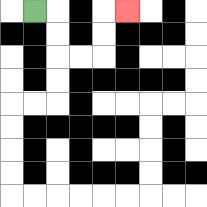{'start': '[1, 0]', 'end': '[5, 0]', 'path_directions': 'R,D,D,R,R,U,U,R', 'path_coordinates': '[[1, 0], [2, 0], [2, 1], [2, 2], [3, 2], [4, 2], [4, 1], [4, 0], [5, 0]]'}